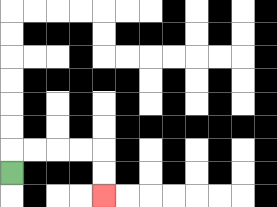{'start': '[0, 7]', 'end': '[4, 8]', 'path_directions': 'U,R,R,R,R,D,D', 'path_coordinates': '[[0, 7], [0, 6], [1, 6], [2, 6], [3, 6], [4, 6], [4, 7], [4, 8]]'}